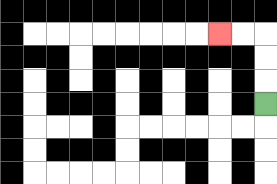{'start': '[11, 4]', 'end': '[9, 1]', 'path_directions': 'U,U,U,L,L', 'path_coordinates': '[[11, 4], [11, 3], [11, 2], [11, 1], [10, 1], [9, 1]]'}